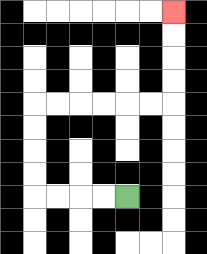{'start': '[5, 8]', 'end': '[7, 0]', 'path_directions': 'L,L,L,L,U,U,U,U,R,R,R,R,R,R,U,U,U,U', 'path_coordinates': '[[5, 8], [4, 8], [3, 8], [2, 8], [1, 8], [1, 7], [1, 6], [1, 5], [1, 4], [2, 4], [3, 4], [4, 4], [5, 4], [6, 4], [7, 4], [7, 3], [7, 2], [7, 1], [7, 0]]'}